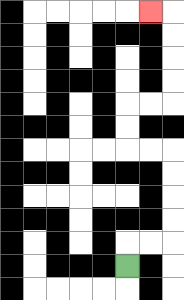{'start': '[5, 11]', 'end': '[6, 0]', 'path_directions': 'U,R,R,U,U,U,U,L,L,U,U,R,R,U,U,U,U,L', 'path_coordinates': '[[5, 11], [5, 10], [6, 10], [7, 10], [7, 9], [7, 8], [7, 7], [7, 6], [6, 6], [5, 6], [5, 5], [5, 4], [6, 4], [7, 4], [7, 3], [7, 2], [7, 1], [7, 0], [6, 0]]'}